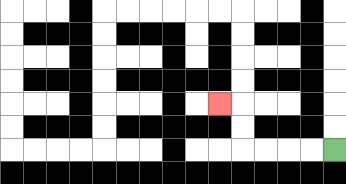{'start': '[14, 6]', 'end': '[9, 4]', 'path_directions': 'L,L,L,L,U,U,L', 'path_coordinates': '[[14, 6], [13, 6], [12, 6], [11, 6], [10, 6], [10, 5], [10, 4], [9, 4]]'}